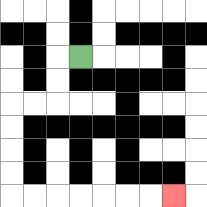{'start': '[3, 2]', 'end': '[7, 8]', 'path_directions': 'L,D,D,L,L,D,D,D,D,R,R,R,R,R,R,R', 'path_coordinates': '[[3, 2], [2, 2], [2, 3], [2, 4], [1, 4], [0, 4], [0, 5], [0, 6], [0, 7], [0, 8], [1, 8], [2, 8], [3, 8], [4, 8], [5, 8], [6, 8], [7, 8]]'}